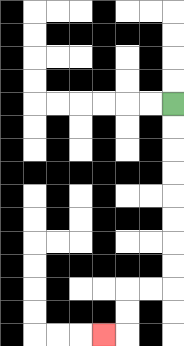{'start': '[7, 4]', 'end': '[4, 14]', 'path_directions': 'D,D,D,D,D,D,D,D,L,L,D,D,L', 'path_coordinates': '[[7, 4], [7, 5], [7, 6], [7, 7], [7, 8], [7, 9], [7, 10], [7, 11], [7, 12], [6, 12], [5, 12], [5, 13], [5, 14], [4, 14]]'}